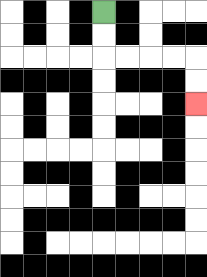{'start': '[4, 0]', 'end': '[8, 4]', 'path_directions': 'D,D,R,R,R,R,D,D', 'path_coordinates': '[[4, 0], [4, 1], [4, 2], [5, 2], [6, 2], [7, 2], [8, 2], [8, 3], [8, 4]]'}